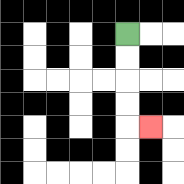{'start': '[5, 1]', 'end': '[6, 5]', 'path_directions': 'D,D,D,D,R', 'path_coordinates': '[[5, 1], [5, 2], [5, 3], [5, 4], [5, 5], [6, 5]]'}